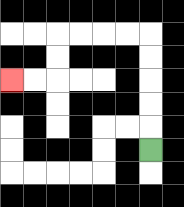{'start': '[6, 6]', 'end': '[0, 3]', 'path_directions': 'U,U,U,U,U,L,L,L,L,D,D,L,L', 'path_coordinates': '[[6, 6], [6, 5], [6, 4], [6, 3], [6, 2], [6, 1], [5, 1], [4, 1], [3, 1], [2, 1], [2, 2], [2, 3], [1, 3], [0, 3]]'}